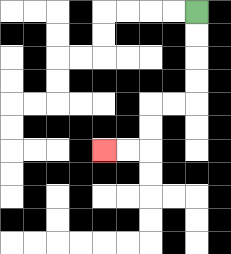{'start': '[8, 0]', 'end': '[4, 6]', 'path_directions': 'D,D,D,D,L,L,D,D,L,L', 'path_coordinates': '[[8, 0], [8, 1], [8, 2], [8, 3], [8, 4], [7, 4], [6, 4], [6, 5], [6, 6], [5, 6], [4, 6]]'}